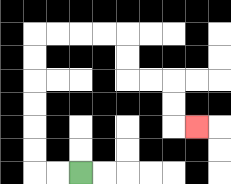{'start': '[3, 7]', 'end': '[8, 5]', 'path_directions': 'L,L,U,U,U,U,U,U,R,R,R,R,D,D,R,R,D,D,R', 'path_coordinates': '[[3, 7], [2, 7], [1, 7], [1, 6], [1, 5], [1, 4], [1, 3], [1, 2], [1, 1], [2, 1], [3, 1], [4, 1], [5, 1], [5, 2], [5, 3], [6, 3], [7, 3], [7, 4], [7, 5], [8, 5]]'}